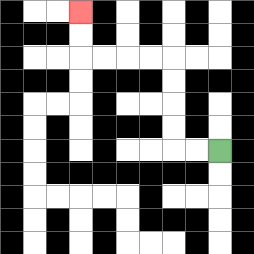{'start': '[9, 6]', 'end': '[3, 0]', 'path_directions': 'L,L,U,U,U,U,L,L,L,L,U,U', 'path_coordinates': '[[9, 6], [8, 6], [7, 6], [7, 5], [7, 4], [7, 3], [7, 2], [6, 2], [5, 2], [4, 2], [3, 2], [3, 1], [3, 0]]'}